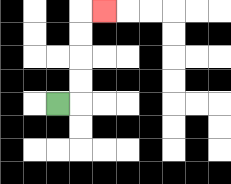{'start': '[2, 4]', 'end': '[4, 0]', 'path_directions': 'R,U,U,U,U,R', 'path_coordinates': '[[2, 4], [3, 4], [3, 3], [3, 2], [3, 1], [3, 0], [4, 0]]'}